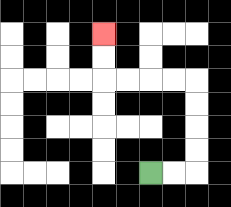{'start': '[6, 7]', 'end': '[4, 1]', 'path_directions': 'R,R,U,U,U,U,L,L,L,L,U,U', 'path_coordinates': '[[6, 7], [7, 7], [8, 7], [8, 6], [8, 5], [8, 4], [8, 3], [7, 3], [6, 3], [5, 3], [4, 3], [4, 2], [4, 1]]'}